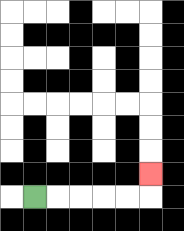{'start': '[1, 8]', 'end': '[6, 7]', 'path_directions': 'R,R,R,R,R,U', 'path_coordinates': '[[1, 8], [2, 8], [3, 8], [4, 8], [5, 8], [6, 8], [6, 7]]'}